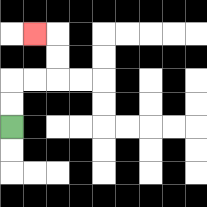{'start': '[0, 5]', 'end': '[1, 1]', 'path_directions': 'U,U,R,R,U,U,L', 'path_coordinates': '[[0, 5], [0, 4], [0, 3], [1, 3], [2, 3], [2, 2], [2, 1], [1, 1]]'}